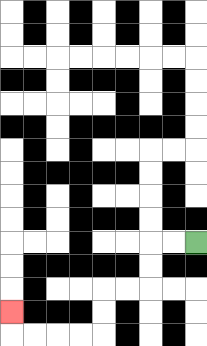{'start': '[8, 10]', 'end': '[0, 13]', 'path_directions': 'L,L,D,D,L,L,D,D,L,L,L,L,U', 'path_coordinates': '[[8, 10], [7, 10], [6, 10], [6, 11], [6, 12], [5, 12], [4, 12], [4, 13], [4, 14], [3, 14], [2, 14], [1, 14], [0, 14], [0, 13]]'}